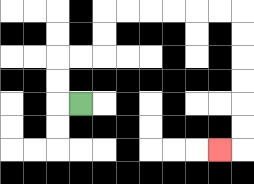{'start': '[3, 4]', 'end': '[9, 6]', 'path_directions': 'L,U,U,R,R,U,U,R,R,R,R,R,R,D,D,D,D,D,D,L', 'path_coordinates': '[[3, 4], [2, 4], [2, 3], [2, 2], [3, 2], [4, 2], [4, 1], [4, 0], [5, 0], [6, 0], [7, 0], [8, 0], [9, 0], [10, 0], [10, 1], [10, 2], [10, 3], [10, 4], [10, 5], [10, 6], [9, 6]]'}